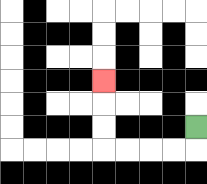{'start': '[8, 5]', 'end': '[4, 3]', 'path_directions': 'D,L,L,L,L,U,U,U', 'path_coordinates': '[[8, 5], [8, 6], [7, 6], [6, 6], [5, 6], [4, 6], [4, 5], [4, 4], [4, 3]]'}